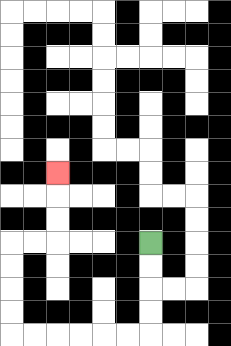{'start': '[6, 10]', 'end': '[2, 7]', 'path_directions': 'D,D,D,D,L,L,L,L,L,L,U,U,U,U,R,R,U,U,U', 'path_coordinates': '[[6, 10], [6, 11], [6, 12], [6, 13], [6, 14], [5, 14], [4, 14], [3, 14], [2, 14], [1, 14], [0, 14], [0, 13], [0, 12], [0, 11], [0, 10], [1, 10], [2, 10], [2, 9], [2, 8], [2, 7]]'}